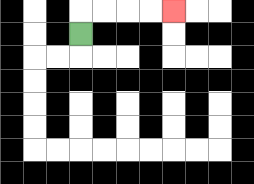{'start': '[3, 1]', 'end': '[7, 0]', 'path_directions': 'U,R,R,R,R', 'path_coordinates': '[[3, 1], [3, 0], [4, 0], [5, 0], [6, 0], [7, 0]]'}